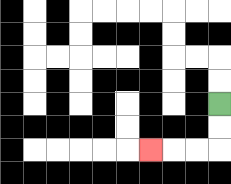{'start': '[9, 4]', 'end': '[6, 6]', 'path_directions': 'D,D,L,L,L', 'path_coordinates': '[[9, 4], [9, 5], [9, 6], [8, 6], [7, 6], [6, 6]]'}